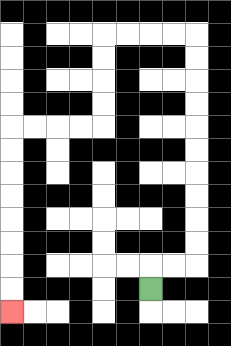{'start': '[6, 12]', 'end': '[0, 13]', 'path_directions': 'U,R,R,U,U,U,U,U,U,U,U,U,U,L,L,L,L,D,D,D,D,L,L,L,L,D,D,D,D,D,D,D,D', 'path_coordinates': '[[6, 12], [6, 11], [7, 11], [8, 11], [8, 10], [8, 9], [8, 8], [8, 7], [8, 6], [8, 5], [8, 4], [8, 3], [8, 2], [8, 1], [7, 1], [6, 1], [5, 1], [4, 1], [4, 2], [4, 3], [4, 4], [4, 5], [3, 5], [2, 5], [1, 5], [0, 5], [0, 6], [0, 7], [0, 8], [0, 9], [0, 10], [0, 11], [0, 12], [0, 13]]'}